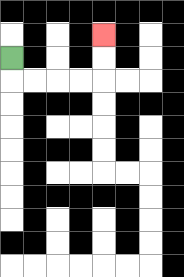{'start': '[0, 2]', 'end': '[4, 1]', 'path_directions': 'D,R,R,R,R,U,U', 'path_coordinates': '[[0, 2], [0, 3], [1, 3], [2, 3], [3, 3], [4, 3], [4, 2], [4, 1]]'}